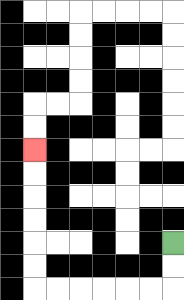{'start': '[7, 10]', 'end': '[1, 6]', 'path_directions': 'D,D,L,L,L,L,L,L,U,U,U,U,U,U', 'path_coordinates': '[[7, 10], [7, 11], [7, 12], [6, 12], [5, 12], [4, 12], [3, 12], [2, 12], [1, 12], [1, 11], [1, 10], [1, 9], [1, 8], [1, 7], [1, 6]]'}